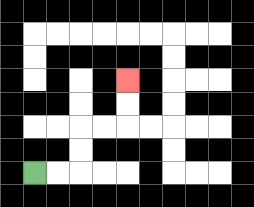{'start': '[1, 7]', 'end': '[5, 3]', 'path_directions': 'R,R,U,U,R,R,U,U', 'path_coordinates': '[[1, 7], [2, 7], [3, 7], [3, 6], [3, 5], [4, 5], [5, 5], [5, 4], [5, 3]]'}